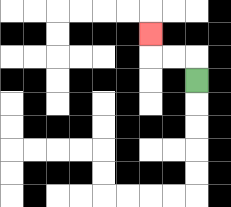{'start': '[8, 3]', 'end': '[6, 1]', 'path_directions': 'U,L,L,U', 'path_coordinates': '[[8, 3], [8, 2], [7, 2], [6, 2], [6, 1]]'}